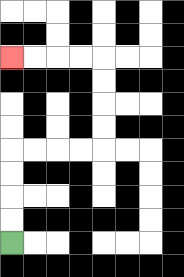{'start': '[0, 10]', 'end': '[0, 2]', 'path_directions': 'U,U,U,U,R,R,R,R,U,U,U,U,L,L,L,L', 'path_coordinates': '[[0, 10], [0, 9], [0, 8], [0, 7], [0, 6], [1, 6], [2, 6], [3, 6], [4, 6], [4, 5], [4, 4], [4, 3], [4, 2], [3, 2], [2, 2], [1, 2], [0, 2]]'}